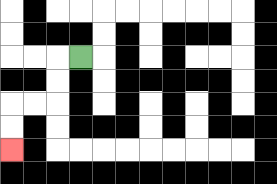{'start': '[3, 2]', 'end': '[0, 6]', 'path_directions': 'L,D,D,L,L,D,D', 'path_coordinates': '[[3, 2], [2, 2], [2, 3], [2, 4], [1, 4], [0, 4], [0, 5], [0, 6]]'}